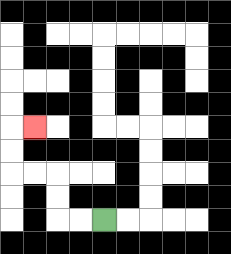{'start': '[4, 9]', 'end': '[1, 5]', 'path_directions': 'L,L,U,U,L,L,U,U,R', 'path_coordinates': '[[4, 9], [3, 9], [2, 9], [2, 8], [2, 7], [1, 7], [0, 7], [0, 6], [0, 5], [1, 5]]'}